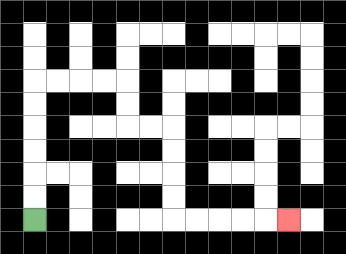{'start': '[1, 9]', 'end': '[12, 9]', 'path_directions': 'U,U,U,U,U,U,R,R,R,R,D,D,R,R,D,D,D,D,R,R,R,R,R', 'path_coordinates': '[[1, 9], [1, 8], [1, 7], [1, 6], [1, 5], [1, 4], [1, 3], [2, 3], [3, 3], [4, 3], [5, 3], [5, 4], [5, 5], [6, 5], [7, 5], [7, 6], [7, 7], [7, 8], [7, 9], [8, 9], [9, 9], [10, 9], [11, 9], [12, 9]]'}